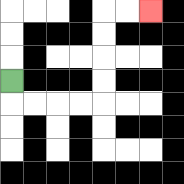{'start': '[0, 3]', 'end': '[6, 0]', 'path_directions': 'D,R,R,R,R,U,U,U,U,R,R', 'path_coordinates': '[[0, 3], [0, 4], [1, 4], [2, 4], [3, 4], [4, 4], [4, 3], [4, 2], [4, 1], [4, 0], [5, 0], [6, 0]]'}